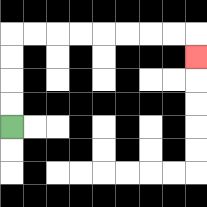{'start': '[0, 5]', 'end': '[8, 2]', 'path_directions': 'U,U,U,U,R,R,R,R,R,R,R,R,D', 'path_coordinates': '[[0, 5], [0, 4], [0, 3], [0, 2], [0, 1], [1, 1], [2, 1], [3, 1], [4, 1], [5, 1], [6, 1], [7, 1], [8, 1], [8, 2]]'}